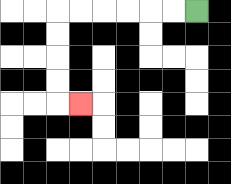{'start': '[8, 0]', 'end': '[3, 4]', 'path_directions': 'L,L,L,L,L,L,D,D,D,D,R', 'path_coordinates': '[[8, 0], [7, 0], [6, 0], [5, 0], [4, 0], [3, 0], [2, 0], [2, 1], [2, 2], [2, 3], [2, 4], [3, 4]]'}